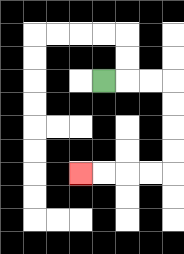{'start': '[4, 3]', 'end': '[3, 7]', 'path_directions': 'R,R,R,D,D,D,D,L,L,L,L', 'path_coordinates': '[[4, 3], [5, 3], [6, 3], [7, 3], [7, 4], [7, 5], [7, 6], [7, 7], [6, 7], [5, 7], [4, 7], [3, 7]]'}